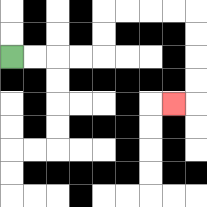{'start': '[0, 2]', 'end': '[7, 4]', 'path_directions': 'R,R,R,R,U,U,R,R,R,R,D,D,D,D,L', 'path_coordinates': '[[0, 2], [1, 2], [2, 2], [3, 2], [4, 2], [4, 1], [4, 0], [5, 0], [6, 0], [7, 0], [8, 0], [8, 1], [8, 2], [8, 3], [8, 4], [7, 4]]'}